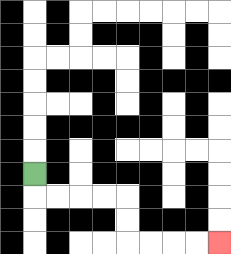{'start': '[1, 7]', 'end': '[9, 10]', 'path_directions': 'D,R,R,R,R,D,D,R,R,R,R', 'path_coordinates': '[[1, 7], [1, 8], [2, 8], [3, 8], [4, 8], [5, 8], [5, 9], [5, 10], [6, 10], [7, 10], [8, 10], [9, 10]]'}